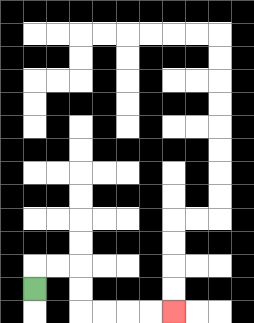{'start': '[1, 12]', 'end': '[7, 13]', 'path_directions': 'U,R,R,D,D,R,R,R,R', 'path_coordinates': '[[1, 12], [1, 11], [2, 11], [3, 11], [3, 12], [3, 13], [4, 13], [5, 13], [6, 13], [7, 13]]'}